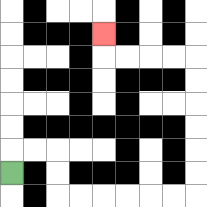{'start': '[0, 7]', 'end': '[4, 1]', 'path_directions': 'U,R,R,D,D,R,R,R,R,R,R,U,U,U,U,U,U,L,L,L,L,U', 'path_coordinates': '[[0, 7], [0, 6], [1, 6], [2, 6], [2, 7], [2, 8], [3, 8], [4, 8], [5, 8], [6, 8], [7, 8], [8, 8], [8, 7], [8, 6], [8, 5], [8, 4], [8, 3], [8, 2], [7, 2], [6, 2], [5, 2], [4, 2], [4, 1]]'}